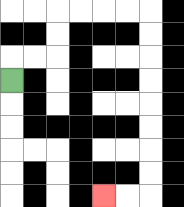{'start': '[0, 3]', 'end': '[4, 8]', 'path_directions': 'U,R,R,U,U,R,R,R,R,D,D,D,D,D,D,D,D,L,L', 'path_coordinates': '[[0, 3], [0, 2], [1, 2], [2, 2], [2, 1], [2, 0], [3, 0], [4, 0], [5, 0], [6, 0], [6, 1], [6, 2], [6, 3], [6, 4], [6, 5], [6, 6], [6, 7], [6, 8], [5, 8], [4, 8]]'}